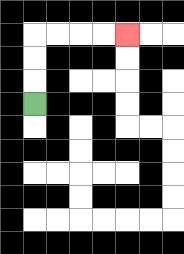{'start': '[1, 4]', 'end': '[5, 1]', 'path_directions': 'U,U,U,R,R,R,R', 'path_coordinates': '[[1, 4], [1, 3], [1, 2], [1, 1], [2, 1], [3, 1], [4, 1], [5, 1]]'}